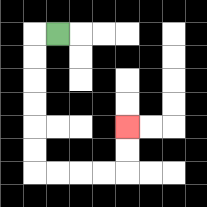{'start': '[2, 1]', 'end': '[5, 5]', 'path_directions': 'L,D,D,D,D,D,D,R,R,R,R,U,U', 'path_coordinates': '[[2, 1], [1, 1], [1, 2], [1, 3], [1, 4], [1, 5], [1, 6], [1, 7], [2, 7], [3, 7], [4, 7], [5, 7], [5, 6], [5, 5]]'}